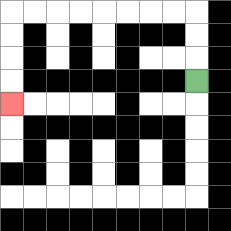{'start': '[8, 3]', 'end': '[0, 4]', 'path_directions': 'U,U,U,L,L,L,L,L,L,L,L,D,D,D,D', 'path_coordinates': '[[8, 3], [8, 2], [8, 1], [8, 0], [7, 0], [6, 0], [5, 0], [4, 0], [3, 0], [2, 0], [1, 0], [0, 0], [0, 1], [0, 2], [0, 3], [0, 4]]'}